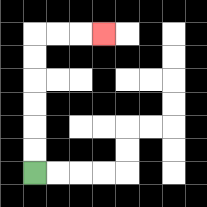{'start': '[1, 7]', 'end': '[4, 1]', 'path_directions': 'U,U,U,U,U,U,R,R,R', 'path_coordinates': '[[1, 7], [1, 6], [1, 5], [1, 4], [1, 3], [1, 2], [1, 1], [2, 1], [3, 1], [4, 1]]'}